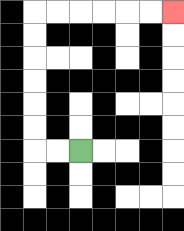{'start': '[3, 6]', 'end': '[7, 0]', 'path_directions': 'L,L,U,U,U,U,U,U,R,R,R,R,R,R', 'path_coordinates': '[[3, 6], [2, 6], [1, 6], [1, 5], [1, 4], [1, 3], [1, 2], [1, 1], [1, 0], [2, 0], [3, 0], [4, 0], [5, 0], [6, 0], [7, 0]]'}